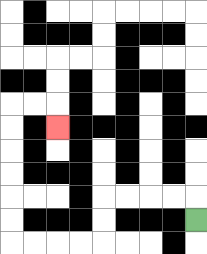{'start': '[8, 9]', 'end': '[2, 5]', 'path_directions': 'U,L,L,L,L,D,D,L,L,L,L,U,U,U,U,U,U,R,R,D', 'path_coordinates': '[[8, 9], [8, 8], [7, 8], [6, 8], [5, 8], [4, 8], [4, 9], [4, 10], [3, 10], [2, 10], [1, 10], [0, 10], [0, 9], [0, 8], [0, 7], [0, 6], [0, 5], [0, 4], [1, 4], [2, 4], [2, 5]]'}